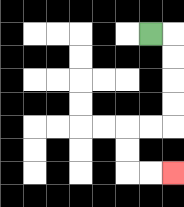{'start': '[6, 1]', 'end': '[7, 7]', 'path_directions': 'R,D,D,D,D,L,L,D,D,R,R', 'path_coordinates': '[[6, 1], [7, 1], [7, 2], [7, 3], [7, 4], [7, 5], [6, 5], [5, 5], [5, 6], [5, 7], [6, 7], [7, 7]]'}